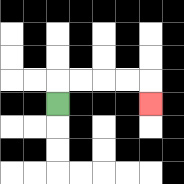{'start': '[2, 4]', 'end': '[6, 4]', 'path_directions': 'U,R,R,R,R,D', 'path_coordinates': '[[2, 4], [2, 3], [3, 3], [4, 3], [5, 3], [6, 3], [6, 4]]'}